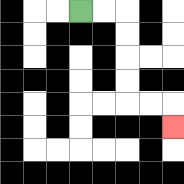{'start': '[3, 0]', 'end': '[7, 5]', 'path_directions': 'R,R,D,D,D,D,R,R,D', 'path_coordinates': '[[3, 0], [4, 0], [5, 0], [5, 1], [5, 2], [5, 3], [5, 4], [6, 4], [7, 4], [7, 5]]'}